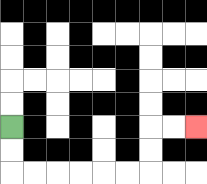{'start': '[0, 5]', 'end': '[8, 5]', 'path_directions': 'D,D,R,R,R,R,R,R,U,U,R,R', 'path_coordinates': '[[0, 5], [0, 6], [0, 7], [1, 7], [2, 7], [3, 7], [4, 7], [5, 7], [6, 7], [6, 6], [6, 5], [7, 5], [8, 5]]'}